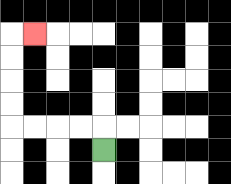{'start': '[4, 6]', 'end': '[1, 1]', 'path_directions': 'U,L,L,L,L,U,U,U,U,R', 'path_coordinates': '[[4, 6], [4, 5], [3, 5], [2, 5], [1, 5], [0, 5], [0, 4], [0, 3], [0, 2], [0, 1], [1, 1]]'}